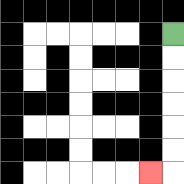{'start': '[7, 1]', 'end': '[6, 7]', 'path_directions': 'D,D,D,D,D,D,L', 'path_coordinates': '[[7, 1], [7, 2], [7, 3], [7, 4], [7, 5], [7, 6], [7, 7], [6, 7]]'}